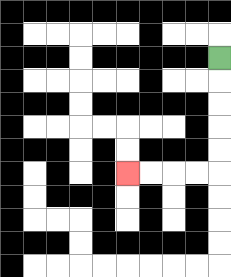{'start': '[9, 2]', 'end': '[5, 7]', 'path_directions': 'D,D,D,D,D,L,L,L,L', 'path_coordinates': '[[9, 2], [9, 3], [9, 4], [9, 5], [9, 6], [9, 7], [8, 7], [7, 7], [6, 7], [5, 7]]'}